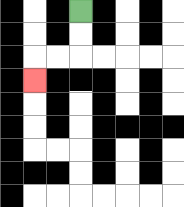{'start': '[3, 0]', 'end': '[1, 3]', 'path_directions': 'D,D,L,L,D', 'path_coordinates': '[[3, 0], [3, 1], [3, 2], [2, 2], [1, 2], [1, 3]]'}